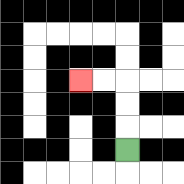{'start': '[5, 6]', 'end': '[3, 3]', 'path_directions': 'U,U,U,L,L', 'path_coordinates': '[[5, 6], [5, 5], [5, 4], [5, 3], [4, 3], [3, 3]]'}